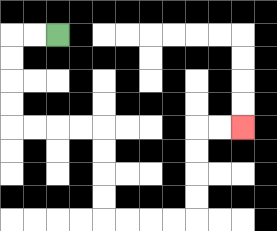{'start': '[2, 1]', 'end': '[10, 5]', 'path_directions': 'L,L,D,D,D,D,R,R,R,R,D,D,D,D,R,R,R,R,U,U,U,U,R,R', 'path_coordinates': '[[2, 1], [1, 1], [0, 1], [0, 2], [0, 3], [0, 4], [0, 5], [1, 5], [2, 5], [3, 5], [4, 5], [4, 6], [4, 7], [4, 8], [4, 9], [5, 9], [6, 9], [7, 9], [8, 9], [8, 8], [8, 7], [8, 6], [8, 5], [9, 5], [10, 5]]'}